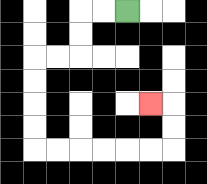{'start': '[5, 0]', 'end': '[6, 4]', 'path_directions': 'L,L,D,D,L,L,D,D,D,D,R,R,R,R,R,R,U,U,L', 'path_coordinates': '[[5, 0], [4, 0], [3, 0], [3, 1], [3, 2], [2, 2], [1, 2], [1, 3], [1, 4], [1, 5], [1, 6], [2, 6], [3, 6], [4, 6], [5, 6], [6, 6], [7, 6], [7, 5], [7, 4], [6, 4]]'}